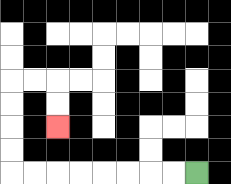{'start': '[8, 7]', 'end': '[2, 5]', 'path_directions': 'L,L,L,L,L,L,L,L,U,U,U,U,R,R,D,D', 'path_coordinates': '[[8, 7], [7, 7], [6, 7], [5, 7], [4, 7], [3, 7], [2, 7], [1, 7], [0, 7], [0, 6], [0, 5], [0, 4], [0, 3], [1, 3], [2, 3], [2, 4], [2, 5]]'}